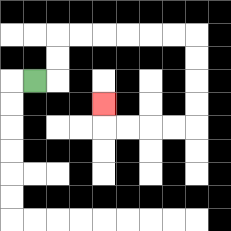{'start': '[1, 3]', 'end': '[4, 4]', 'path_directions': 'R,U,U,R,R,R,R,R,R,D,D,D,D,L,L,L,L,U', 'path_coordinates': '[[1, 3], [2, 3], [2, 2], [2, 1], [3, 1], [4, 1], [5, 1], [6, 1], [7, 1], [8, 1], [8, 2], [8, 3], [8, 4], [8, 5], [7, 5], [6, 5], [5, 5], [4, 5], [4, 4]]'}